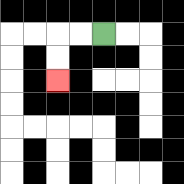{'start': '[4, 1]', 'end': '[2, 3]', 'path_directions': 'L,L,D,D', 'path_coordinates': '[[4, 1], [3, 1], [2, 1], [2, 2], [2, 3]]'}